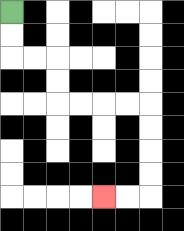{'start': '[0, 0]', 'end': '[4, 8]', 'path_directions': 'D,D,R,R,D,D,R,R,R,R,D,D,D,D,L,L', 'path_coordinates': '[[0, 0], [0, 1], [0, 2], [1, 2], [2, 2], [2, 3], [2, 4], [3, 4], [4, 4], [5, 4], [6, 4], [6, 5], [6, 6], [6, 7], [6, 8], [5, 8], [4, 8]]'}